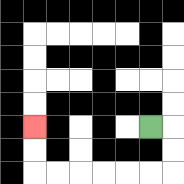{'start': '[6, 5]', 'end': '[1, 5]', 'path_directions': 'R,D,D,L,L,L,L,L,L,U,U', 'path_coordinates': '[[6, 5], [7, 5], [7, 6], [7, 7], [6, 7], [5, 7], [4, 7], [3, 7], [2, 7], [1, 7], [1, 6], [1, 5]]'}